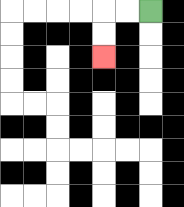{'start': '[6, 0]', 'end': '[4, 2]', 'path_directions': 'L,L,D,D', 'path_coordinates': '[[6, 0], [5, 0], [4, 0], [4, 1], [4, 2]]'}